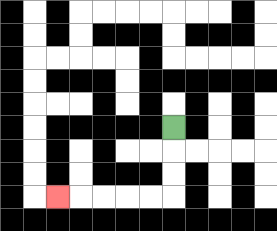{'start': '[7, 5]', 'end': '[2, 8]', 'path_directions': 'D,D,D,L,L,L,L,L', 'path_coordinates': '[[7, 5], [7, 6], [7, 7], [7, 8], [6, 8], [5, 8], [4, 8], [3, 8], [2, 8]]'}